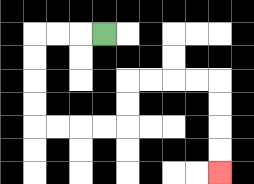{'start': '[4, 1]', 'end': '[9, 7]', 'path_directions': 'L,L,L,D,D,D,D,R,R,R,R,U,U,R,R,R,R,D,D,D,D', 'path_coordinates': '[[4, 1], [3, 1], [2, 1], [1, 1], [1, 2], [1, 3], [1, 4], [1, 5], [2, 5], [3, 5], [4, 5], [5, 5], [5, 4], [5, 3], [6, 3], [7, 3], [8, 3], [9, 3], [9, 4], [9, 5], [9, 6], [9, 7]]'}